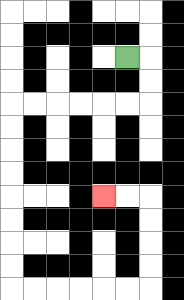{'start': '[5, 2]', 'end': '[4, 8]', 'path_directions': 'R,D,D,L,L,L,L,L,L,D,D,D,D,D,D,D,D,R,R,R,R,R,R,U,U,U,U,L,L', 'path_coordinates': '[[5, 2], [6, 2], [6, 3], [6, 4], [5, 4], [4, 4], [3, 4], [2, 4], [1, 4], [0, 4], [0, 5], [0, 6], [0, 7], [0, 8], [0, 9], [0, 10], [0, 11], [0, 12], [1, 12], [2, 12], [3, 12], [4, 12], [5, 12], [6, 12], [6, 11], [6, 10], [6, 9], [6, 8], [5, 8], [4, 8]]'}